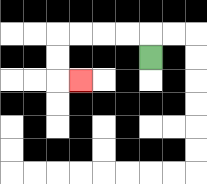{'start': '[6, 2]', 'end': '[3, 3]', 'path_directions': 'U,L,L,L,L,D,D,R', 'path_coordinates': '[[6, 2], [6, 1], [5, 1], [4, 1], [3, 1], [2, 1], [2, 2], [2, 3], [3, 3]]'}